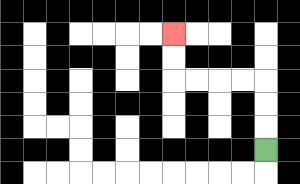{'start': '[11, 6]', 'end': '[7, 1]', 'path_directions': 'U,U,U,L,L,L,L,U,U', 'path_coordinates': '[[11, 6], [11, 5], [11, 4], [11, 3], [10, 3], [9, 3], [8, 3], [7, 3], [7, 2], [7, 1]]'}